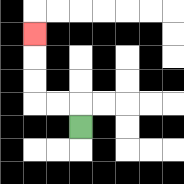{'start': '[3, 5]', 'end': '[1, 1]', 'path_directions': 'U,L,L,U,U,U', 'path_coordinates': '[[3, 5], [3, 4], [2, 4], [1, 4], [1, 3], [1, 2], [1, 1]]'}